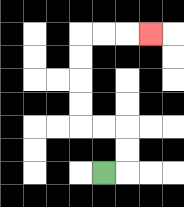{'start': '[4, 7]', 'end': '[6, 1]', 'path_directions': 'R,U,U,L,L,U,U,U,U,R,R,R', 'path_coordinates': '[[4, 7], [5, 7], [5, 6], [5, 5], [4, 5], [3, 5], [3, 4], [3, 3], [3, 2], [3, 1], [4, 1], [5, 1], [6, 1]]'}